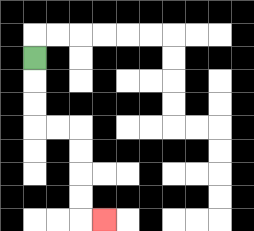{'start': '[1, 2]', 'end': '[4, 9]', 'path_directions': 'D,D,D,R,R,D,D,D,D,R', 'path_coordinates': '[[1, 2], [1, 3], [1, 4], [1, 5], [2, 5], [3, 5], [3, 6], [3, 7], [3, 8], [3, 9], [4, 9]]'}